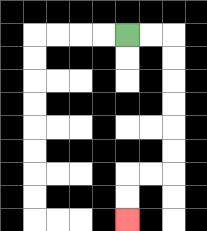{'start': '[5, 1]', 'end': '[5, 9]', 'path_directions': 'R,R,D,D,D,D,D,D,L,L,D,D', 'path_coordinates': '[[5, 1], [6, 1], [7, 1], [7, 2], [7, 3], [7, 4], [7, 5], [7, 6], [7, 7], [6, 7], [5, 7], [5, 8], [5, 9]]'}